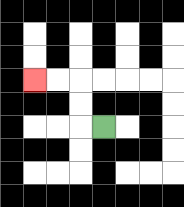{'start': '[4, 5]', 'end': '[1, 3]', 'path_directions': 'L,U,U,L,L', 'path_coordinates': '[[4, 5], [3, 5], [3, 4], [3, 3], [2, 3], [1, 3]]'}